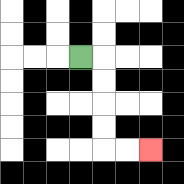{'start': '[3, 2]', 'end': '[6, 6]', 'path_directions': 'R,D,D,D,D,R,R', 'path_coordinates': '[[3, 2], [4, 2], [4, 3], [4, 4], [4, 5], [4, 6], [5, 6], [6, 6]]'}